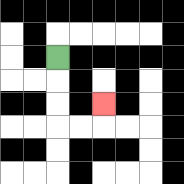{'start': '[2, 2]', 'end': '[4, 4]', 'path_directions': 'D,D,D,R,R,U', 'path_coordinates': '[[2, 2], [2, 3], [2, 4], [2, 5], [3, 5], [4, 5], [4, 4]]'}